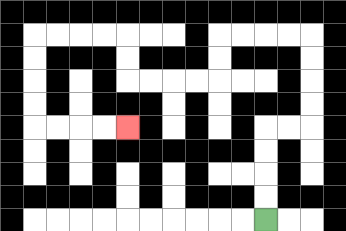{'start': '[11, 9]', 'end': '[5, 5]', 'path_directions': 'U,U,U,U,R,R,U,U,U,U,L,L,L,L,D,D,L,L,L,L,U,U,L,L,L,L,D,D,D,D,R,R,R,R', 'path_coordinates': '[[11, 9], [11, 8], [11, 7], [11, 6], [11, 5], [12, 5], [13, 5], [13, 4], [13, 3], [13, 2], [13, 1], [12, 1], [11, 1], [10, 1], [9, 1], [9, 2], [9, 3], [8, 3], [7, 3], [6, 3], [5, 3], [5, 2], [5, 1], [4, 1], [3, 1], [2, 1], [1, 1], [1, 2], [1, 3], [1, 4], [1, 5], [2, 5], [3, 5], [4, 5], [5, 5]]'}